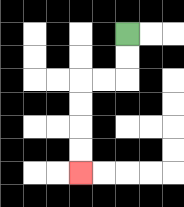{'start': '[5, 1]', 'end': '[3, 7]', 'path_directions': 'D,D,L,L,D,D,D,D', 'path_coordinates': '[[5, 1], [5, 2], [5, 3], [4, 3], [3, 3], [3, 4], [3, 5], [3, 6], [3, 7]]'}